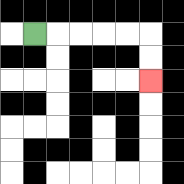{'start': '[1, 1]', 'end': '[6, 3]', 'path_directions': 'R,R,R,R,R,D,D', 'path_coordinates': '[[1, 1], [2, 1], [3, 1], [4, 1], [5, 1], [6, 1], [6, 2], [6, 3]]'}